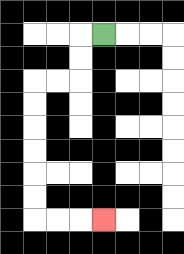{'start': '[4, 1]', 'end': '[4, 9]', 'path_directions': 'L,D,D,L,L,D,D,D,D,D,D,R,R,R', 'path_coordinates': '[[4, 1], [3, 1], [3, 2], [3, 3], [2, 3], [1, 3], [1, 4], [1, 5], [1, 6], [1, 7], [1, 8], [1, 9], [2, 9], [3, 9], [4, 9]]'}